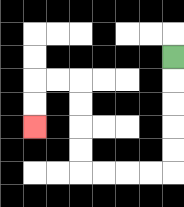{'start': '[7, 2]', 'end': '[1, 5]', 'path_directions': 'D,D,D,D,D,L,L,L,L,U,U,U,U,L,L,D,D', 'path_coordinates': '[[7, 2], [7, 3], [7, 4], [7, 5], [7, 6], [7, 7], [6, 7], [5, 7], [4, 7], [3, 7], [3, 6], [3, 5], [3, 4], [3, 3], [2, 3], [1, 3], [1, 4], [1, 5]]'}